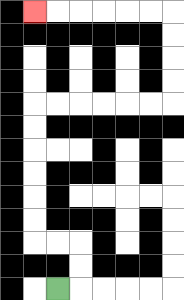{'start': '[2, 12]', 'end': '[1, 0]', 'path_directions': 'R,U,U,L,L,U,U,U,U,U,U,R,R,R,R,R,R,U,U,U,U,L,L,L,L,L,L', 'path_coordinates': '[[2, 12], [3, 12], [3, 11], [3, 10], [2, 10], [1, 10], [1, 9], [1, 8], [1, 7], [1, 6], [1, 5], [1, 4], [2, 4], [3, 4], [4, 4], [5, 4], [6, 4], [7, 4], [7, 3], [7, 2], [7, 1], [7, 0], [6, 0], [5, 0], [4, 0], [3, 0], [2, 0], [1, 0]]'}